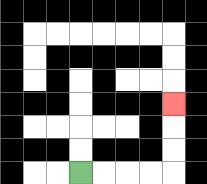{'start': '[3, 7]', 'end': '[7, 4]', 'path_directions': 'R,R,R,R,U,U,U', 'path_coordinates': '[[3, 7], [4, 7], [5, 7], [6, 7], [7, 7], [7, 6], [7, 5], [7, 4]]'}